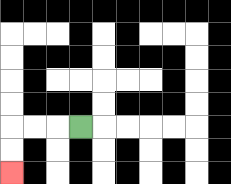{'start': '[3, 5]', 'end': '[0, 7]', 'path_directions': 'L,L,L,D,D', 'path_coordinates': '[[3, 5], [2, 5], [1, 5], [0, 5], [0, 6], [0, 7]]'}